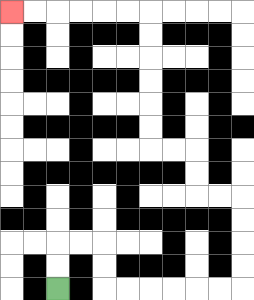{'start': '[2, 12]', 'end': '[0, 0]', 'path_directions': 'U,U,R,R,D,D,R,R,R,R,R,R,U,U,U,U,L,L,U,U,L,L,U,U,U,U,U,U,L,L,L,L,L,L', 'path_coordinates': '[[2, 12], [2, 11], [2, 10], [3, 10], [4, 10], [4, 11], [4, 12], [5, 12], [6, 12], [7, 12], [8, 12], [9, 12], [10, 12], [10, 11], [10, 10], [10, 9], [10, 8], [9, 8], [8, 8], [8, 7], [8, 6], [7, 6], [6, 6], [6, 5], [6, 4], [6, 3], [6, 2], [6, 1], [6, 0], [5, 0], [4, 0], [3, 0], [2, 0], [1, 0], [0, 0]]'}